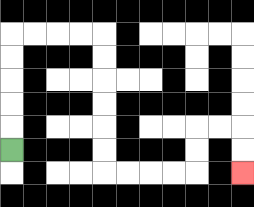{'start': '[0, 6]', 'end': '[10, 7]', 'path_directions': 'U,U,U,U,U,R,R,R,R,D,D,D,D,D,D,R,R,R,R,U,U,R,R,D,D', 'path_coordinates': '[[0, 6], [0, 5], [0, 4], [0, 3], [0, 2], [0, 1], [1, 1], [2, 1], [3, 1], [4, 1], [4, 2], [4, 3], [4, 4], [4, 5], [4, 6], [4, 7], [5, 7], [6, 7], [7, 7], [8, 7], [8, 6], [8, 5], [9, 5], [10, 5], [10, 6], [10, 7]]'}